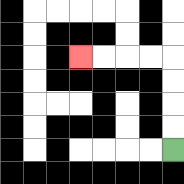{'start': '[7, 6]', 'end': '[3, 2]', 'path_directions': 'U,U,U,U,L,L,L,L', 'path_coordinates': '[[7, 6], [7, 5], [7, 4], [7, 3], [7, 2], [6, 2], [5, 2], [4, 2], [3, 2]]'}